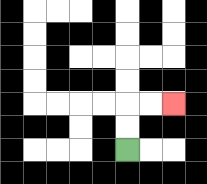{'start': '[5, 6]', 'end': '[7, 4]', 'path_directions': 'U,U,R,R', 'path_coordinates': '[[5, 6], [5, 5], [5, 4], [6, 4], [7, 4]]'}